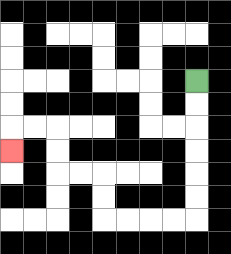{'start': '[8, 3]', 'end': '[0, 6]', 'path_directions': 'D,D,D,D,D,D,L,L,L,L,U,U,L,L,U,U,L,L,D', 'path_coordinates': '[[8, 3], [8, 4], [8, 5], [8, 6], [8, 7], [8, 8], [8, 9], [7, 9], [6, 9], [5, 9], [4, 9], [4, 8], [4, 7], [3, 7], [2, 7], [2, 6], [2, 5], [1, 5], [0, 5], [0, 6]]'}